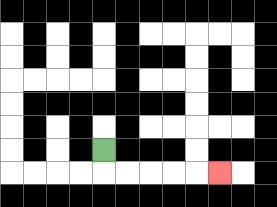{'start': '[4, 6]', 'end': '[9, 7]', 'path_directions': 'D,R,R,R,R,R', 'path_coordinates': '[[4, 6], [4, 7], [5, 7], [6, 7], [7, 7], [8, 7], [9, 7]]'}